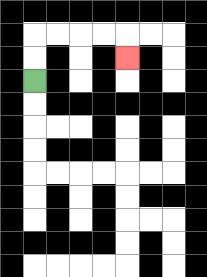{'start': '[1, 3]', 'end': '[5, 2]', 'path_directions': 'U,U,R,R,R,R,D', 'path_coordinates': '[[1, 3], [1, 2], [1, 1], [2, 1], [3, 1], [4, 1], [5, 1], [5, 2]]'}